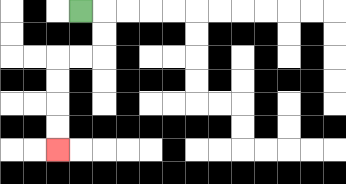{'start': '[3, 0]', 'end': '[2, 6]', 'path_directions': 'R,D,D,L,L,D,D,D,D', 'path_coordinates': '[[3, 0], [4, 0], [4, 1], [4, 2], [3, 2], [2, 2], [2, 3], [2, 4], [2, 5], [2, 6]]'}